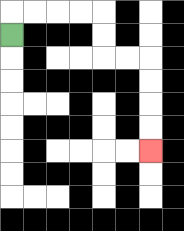{'start': '[0, 1]', 'end': '[6, 6]', 'path_directions': 'U,R,R,R,R,D,D,R,R,D,D,D,D', 'path_coordinates': '[[0, 1], [0, 0], [1, 0], [2, 0], [3, 0], [4, 0], [4, 1], [4, 2], [5, 2], [6, 2], [6, 3], [6, 4], [6, 5], [6, 6]]'}